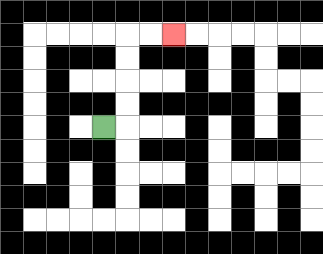{'start': '[4, 5]', 'end': '[7, 1]', 'path_directions': 'R,U,U,U,U,R,R', 'path_coordinates': '[[4, 5], [5, 5], [5, 4], [5, 3], [5, 2], [5, 1], [6, 1], [7, 1]]'}